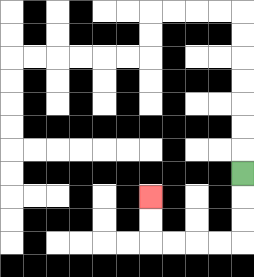{'start': '[10, 7]', 'end': '[6, 8]', 'path_directions': 'D,D,D,L,L,L,L,U,U', 'path_coordinates': '[[10, 7], [10, 8], [10, 9], [10, 10], [9, 10], [8, 10], [7, 10], [6, 10], [6, 9], [6, 8]]'}